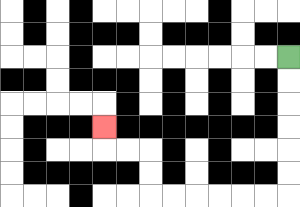{'start': '[12, 2]', 'end': '[4, 5]', 'path_directions': 'D,D,D,D,D,D,L,L,L,L,L,L,U,U,L,L,U', 'path_coordinates': '[[12, 2], [12, 3], [12, 4], [12, 5], [12, 6], [12, 7], [12, 8], [11, 8], [10, 8], [9, 8], [8, 8], [7, 8], [6, 8], [6, 7], [6, 6], [5, 6], [4, 6], [4, 5]]'}